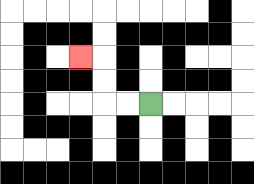{'start': '[6, 4]', 'end': '[3, 2]', 'path_directions': 'L,L,U,U,L', 'path_coordinates': '[[6, 4], [5, 4], [4, 4], [4, 3], [4, 2], [3, 2]]'}